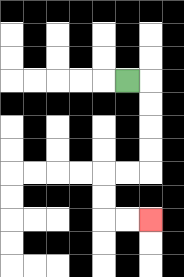{'start': '[5, 3]', 'end': '[6, 9]', 'path_directions': 'R,D,D,D,D,L,L,D,D,R,R', 'path_coordinates': '[[5, 3], [6, 3], [6, 4], [6, 5], [6, 6], [6, 7], [5, 7], [4, 7], [4, 8], [4, 9], [5, 9], [6, 9]]'}